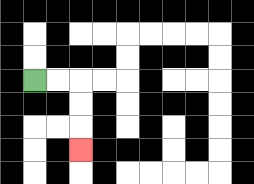{'start': '[1, 3]', 'end': '[3, 6]', 'path_directions': 'R,R,D,D,D', 'path_coordinates': '[[1, 3], [2, 3], [3, 3], [3, 4], [3, 5], [3, 6]]'}